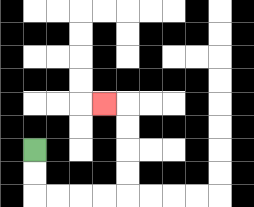{'start': '[1, 6]', 'end': '[4, 4]', 'path_directions': 'D,D,R,R,R,R,U,U,U,U,L', 'path_coordinates': '[[1, 6], [1, 7], [1, 8], [2, 8], [3, 8], [4, 8], [5, 8], [5, 7], [5, 6], [5, 5], [5, 4], [4, 4]]'}